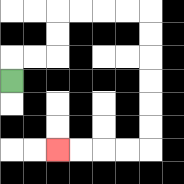{'start': '[0, 3]', 'end': '[2, 6]', 'path_directions': 'U,R,R,U,U,R,R,R,R,D,D,D,D,D,D,L,L,L,L', 'path_coordinates': '[[0, 3], [0, 2], [1, 2], [2, 2], [2, 1], [2, 0], [3, 0], [4, 0], [5, 0], [6, 0], [6, 1], [6, 2], [6, 3], [6, 4], [6, 5], [6, 6], [5, 6], [4, 6], [3, 6], [2, 6]]'}